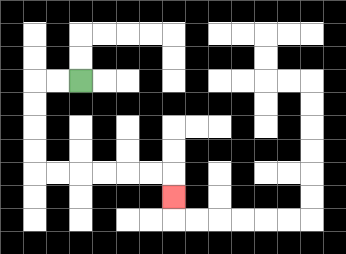{'start': '[3, 3]', 'end': '[7, 8]', 'path_directions': 'L,L,D,D,D,D,R,R,R,R,R,R,D', 'path_coordinates': '[[3, 3], [2, 3], [1, 3], [1, 4], [1, 5], [1, 6], [1, 7], [2, 7], [3, 7], [4, 7], [5, 7], [6, 7], [7, 7], [7, 8]]'}